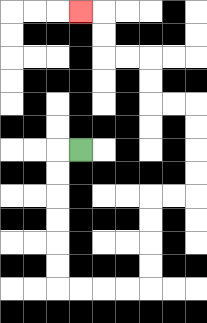{'start': '[3, 6]', 'end': '[3, 0]', 'path_directions': 'L,D,D,D,D,D,D,R,R,R,R,U,U,U,U,R,R,U,U,U,U,L,L,U,U,L,L,U,U,L', 'path_coordinates': '[[3, 6], [2, 6], [2, 7], [2, 8], [2, 9], [2, 10], [2, 11], [2, 12], [3, 12], [4, 12], [5, 12], [6, 12], [6, 11], [6, 10], [6, 9], [6, 8], [7, 8], [8, 8], [8, 7], [8, 6], [8, 5], [8, 4], [7, 4], [6, 4], [6, 3], [6, 2], [5, 2], [4, 2], [4, 1], [4, 0], [3, 0]]'}